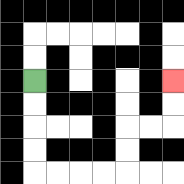{'start': '[1, 3]', 'end': '[7, 3]', 'path_directions': 'D,D,D,D,R,R,R,R,U,U,R,R,U,U', 'path_coordinates': '[[1, 3], [1, 4], [1, 5], [1, 6], [1, 7], [2, 7], [3, 7], [4, 7], [5, 7], [5, 6], [5, 5], [6, 5], [7, 5], [7, 4], [7, 3]]'}